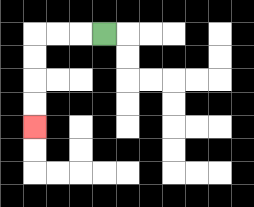{'start': '[4, 1]', 'end': '[1, 5]', 'path_directions': 'L,L,L,D,D,D,D', 'path_coordinates': '[[4, 1], [3, 1], [2, 1], [1, 1], [1, 2], [1, 3], [1, 4], [1, 5]]'}